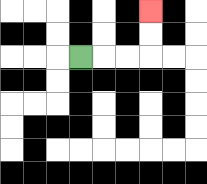{'start': '[3, 2]', 'end': '[6, 0]', 'path_directions': 'R,R,R,U,U', 'path_coordinates': '[[3, 2], [4, 2], [5, 2], [6, 2], [6, 1], [6, 0]]'}